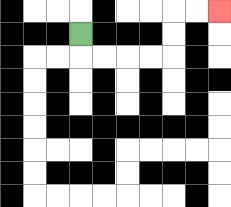{'start': '[3, 1]', 'end': '[9, 0]', 'path_directions': 'D,R,R,R,R,U,U,R,R', 'path_coordinates': '[[3, 1], [3, 2], [4, 2], [5, 2], [6, 2], [7, 2], [7, 1], [7, 0], [8, 0], [9, 0]]'}